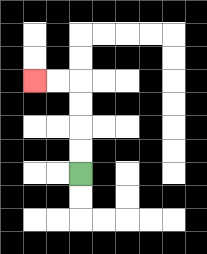{'start': '[3, 7]', 'end': '[1, 3]', 'path_directions': 'U,U,U,U,L,L', 'path_coordinates': '[[3, 7], [3, 6], [3, 5], [3, 4], [3, 3], [2, 3], [1, 3]]'}